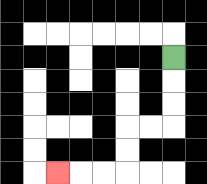{'start': '[7, 2]', 'end': '[2, 7]', 'path_directions': 'D,D,D,L,L,D,D,L,L,L', 'path_coordinates': '[[7, 2], [7, 3], [7, 4], [7, 5], [6, 5], [5, 5], [5, 6], [5, 7], [4, 7], [3, 7], [2, 7]]'}